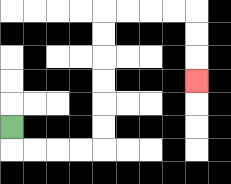{'start': '[0, 5]', 'end': '[8, 3]', 'path_directions': 'D,R,R,R,R,U,U,U,U,U,U,R,R,R,R,D,D,D', 'path_coordinates': '[[0, 5], [0, 6], [1, 6], [2, 6], [3, 6], [4, 6], [4, 5], [4, 4], [4, 3], [4, 2], [4, 1], [4, 0], [5, 0], [6, 0], [7, 0], [8, 0], [8, 1], [8, 2], [8, 3]]'}